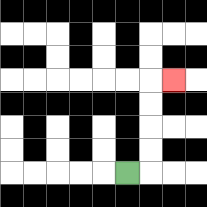{'start': '[5, 7]', 'end': '[7, 3]', 'path_directions': 'R,U,U,U,U,R', 'path_coordinates': '[[5, 7], [6, 7], [6, 6], [6, 5], [6, 4], [6, 3], [7, 3]]'}